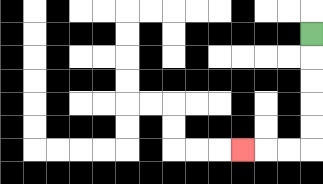{'start': '[13, 1]', 'end': '[10, 6]', 'path_directions': 'D,D,D,D,D,L,L,L', 'path_coordinates': '[[13, 1], [13, 2], [13, 3], [13, 4], [13, 5], [13, 6], [12, 6], [11, 6], [10, 6]]'}